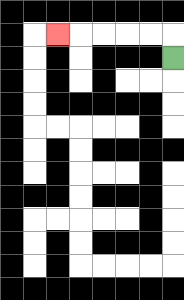{'start': '[7, 2]', 'end': '[2, 1]', 'path_directions': 'U,L,L,L,L,L', 'path_coordinates': '[[7, 2], [7, 1], [6, 1], [5, 1], [4, 1], [3, 1], [2, 1]]'}